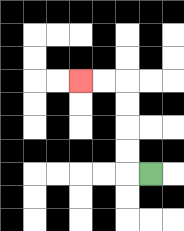{'start': '[6, 7]', 'end': '[3, 3]', 'path_directions': 'L,U,U,U,U,L,L', 'path_coordinates': '[[6, 7], [5, 7], [5, 6], [5, 5], [5, 4], [5, 3], [4, 3], [3, 3]]'}